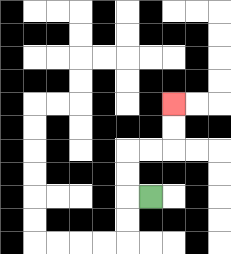{'start': '[6, 8]', 'end': '[7, 4]', 'path_directions': 'L,U,U,R,R,U,U', 'path_coordinates': '[[6, 8], [5, 8], [5, 7], [5, 6], [6, 6], [7, 6], [7, 5], [7, 4]]'}